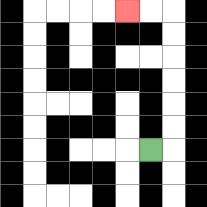{'start': '[6, 6]', 'end': '[5, 0]', 'path_directions': 'R,U,U,U,U,U,U,L,L', 'path_coordinates': '[[6, 6], [7, 6], [7, 5], [7, 4], [7, 3], [7, 2], [7, 1], [7, 0], [6, 0], [5, 0]]'}